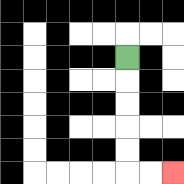{'start': '[5, 2]', 'end': '[7, 7]', 'path_directions': 'D,D,D,D,D,R,R', 'path_coordinates': '[[5, 2], [5, 3], [5, 4], [5, 5], [5, 6], [5, 7], [6, 7], [7, 7]]'}